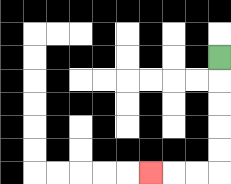{'start': '[9, 2]', 'end': '[6, 7]', 'path_directions': 'D,D,D,D,D,L,L,L', 'path_coordinates': '[[9, 2], [9, 3], [9, 4], [9, 5], [9, 6], [9, 7], [8, 7], [7, 7], [6, 7]]'}